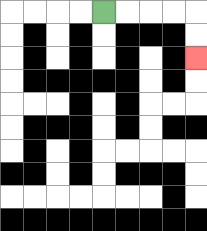{'start': '[4, 0]', 'end': '[8, 2]', 'path_directions': 'R,R,R,R,D,D', 'path_coordinates': '[[4, 0], [5, 0], [6, 0], [7, 0], [8, 0], [8, 1], [8, 2]]'}